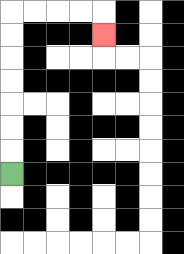{'start': '[0, 7]', 'end': '[4, 1]', 'path_directions': 'U,U,U,U,U,U,U,R,R,R,R,D', 'path_coordinates': '[[0, 7], [0, 6], [0, 5], [0, 4], [0, 3], [0, 2], [0, 1], [0, 0], [1, 0], [2, 0], [3, 0], [4, 0], [4, 1]]'}